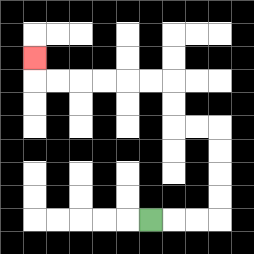{'start': '[6, 9]', 'end': '[1, 2]', 'path_directions': 'R,R,R,U,U,U,U,L,L,U,U,L,L,L,L,L,L,U', 'path_coordinates': '[[6, 9], [7, 9], [8, 9], [9, 9], [9, 8], [9, 7], [9, 6], [9, 5], [8, 5], [7, 5], [7, 4], [7, 3], [6, 3], [5, 3], [4, 3], [3, 3], [2, 3], [1, 3], [1, 2]]'}